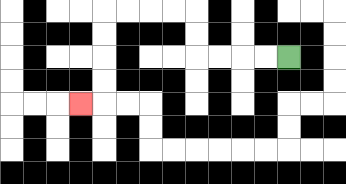{'start': '[12, 2]', 'end': '[3, 4]', 'path_directions': 'L,L,L,L,U,U,L,L,L,L,D,D,D,D,L', 'path_coordinates': '[[12, 2], [11, 2], [10, 2], [9, 2], [8, 2], [8, 1], [8, 0], [7, 0], [6, 0], [5, 0], [4, 0], [4, 1], [4, 2], [4, 3], [4, 4], [3, 4]]'}